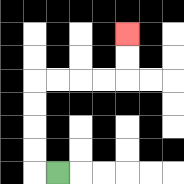{'start': '[2, 7]', 'end': '[5, 1]', 'path_directions': 'L,U,U,U,U,R,R,R,R,U,U', 'path_coordinates': '[[2, 7], [1, 7], [1, 6], [1, 5], [1, 4], [1, 3], [2, 3], [3, 3], [4, 3], [5, 3], [5, 2], [5, 1]]'}